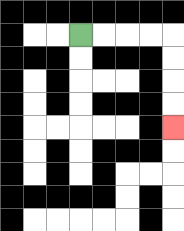{'start': '[3, 1]', 'end': '[7, 5]', 'path_directions': 'R,R,R,R,D,D,D,D', 'path_coordinates': '[[3, 1], [4, 1], [5, 1], [6, 1], [7, 1], [7, 2], [7, 3], [7, 4], [7, 5]]'}